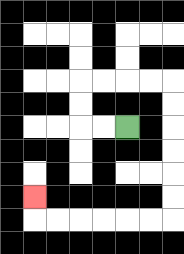{'start': '[5, 5]', 'end': '[1, 8]', 'path_directions': 'L,L,U,U,R,R,R,R,D,D,D,D,D,D,L,L,L,L,L,L,U', 'path_coordinates': '[[5, 5], [4, 5], [3, 5], [3, 4], [3, 3], [4, 3], [5, 3], [6, 3], [7, 3], [7, 4], [7, 5], [7, 6], [7, 7], [7, 8], [7, 9], [6, 9], [5, 9], [4, 9], [3, 9], [2, 9], [1, 9], [1, 8]]'}